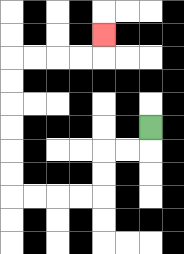{'start': '[6, 5]', 'end': '[4, 1]', 'path_directions': 'D,L,L,D,D,L,L,L,L,U,U,U,U,U,U,R,R,R,R,U', 'path_coordinates': '[[6, 5], [6, 6], [5, 6], [4, 6], [4, 7], [4, 8], [3, 8], [2, 8], [1, 8], [0, 8], [0, 7], [0, 6], [0, 5], [0, 4], [0, 3], [0, 2], [1, 2], [2, 2], [3, 2], [4, 2], [4, 1]]'}